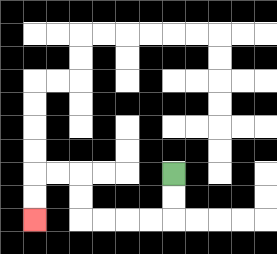{'start': '[7, 7]', 'end': '[1, 9]', 'path_directions': 'D,D,L,L,L,L,U,U,L,L,D,D', 'path_coordinates': '[[7, 7], [7, 8], [7, 9], [6, 9], [5, 9], [4, 9], [3, 9], [3, 8], [3, 7], [2, 7], [1, 7], [1, 8], [1, 9]]'}